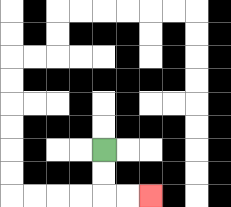{'start': '[4, 6]', 'end': '[6, 8]', 'path_directions': 'D,D,R,R', 'path_coordinates': '[[4, 6], [4, 7], [4, 8], [5, 8], [6, 8]]'}